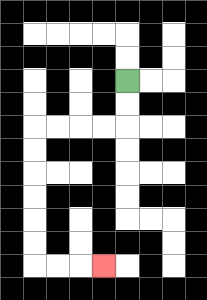{'start': '[5, 3]', 'end': '[4, 11]', 'path_directions': 'D,D,L,L,L,L,D,D,D,D,D,D,R,R,R', 'path_coordinates': '[[5, 3], [5, 4], [5, 5], [4, 5], [3, 5], [2, 5], [1, 5], [1, 6], [1, 7], [1, 8], [1, 9], [1, 10], [1, 11], [2, 11], [3, 11], [4, 11]]'}